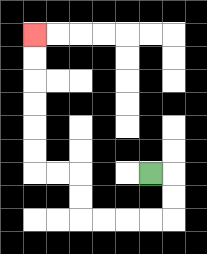{'start': '[6, 7]', 'end': '[1, 1]', 'path_directions': 'R,D,D,L,L,L,L,U,U,L,L,U,U,U,U,U,U', 'path_coordinates': '[[6, 7], [7, 7], [7, 8], [7, 9], [6, 9], [5, 9], [4, 9], [3, 9], [3, 8], [3, 7], [2, 7], [1, 7], [1, 6], [1, 5], [1, 4], [1, 3], [1, 2], [1, 1]]'}